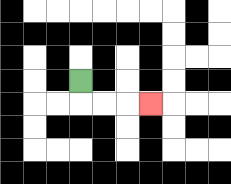{'start': '[3, 3]', 'end': '[6, 4]', 'path_directions': 'D,R,R,R', 'path_coordinates': '[[3, 3], [3, 4], [4, 4], [5, 4], [6, 4]]'}